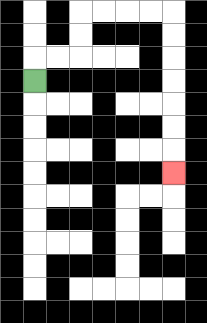{'start': '[1, 3]', 'end': '[7, 7]', 'path_directions': 'U,R,R,U,U,R,R,R,R,D,D,D,D,D,D,D', 'path_coordinates': '[[1, 3], [1, 2], [2, 2], [3, 2], [3, 1], [3, 0], [4, 0], [5, 0], [6, 0], [7, 0], [7, 1], [7, 2], [7, 3], [7, 4], [7, 5], [7, 6], [7, 7]]'}